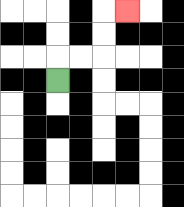{'start': '[2, 3]', 'end': '[5, 0]', 'path_directions': 'U,R,R,U,U,R', 'path_coordinates': '[[2, 3], [2, 2], [3, 2], [4, 2], [4, 1], [4, 0], [5, 0]]'}